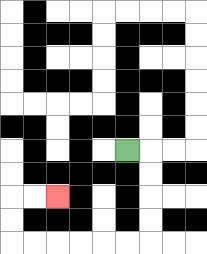{'start': '[5, 6]', 'end': '[2, 8]', 'path_directions': 'R,D,D,D,D,L,L,L,L,L,L,U,U,R,R', 'path_coordinates': '[[5, 6], [6, 6], [6, 7], [6, 8], [6, 9], [6, 10], [5, 10], [4, 10], [3, 10], [2, 10], [1, 10], [0, 10], [0, 9], [0, 8], [1, 8], [2, 8]]'}